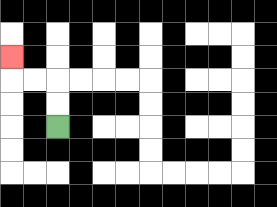{'start': '[2, 5]', 'end': '[0, 2]', 'path_directions': 'U,U,L,L,U', 'path_coordinates': '[[2, 5], [2, 4], [2, 3], [1, 3], [0, 3], [0, 2]]'}